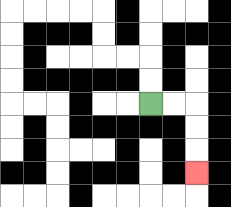{'start': '[6, 4]', 'end': '[8, 7]', 'path_directions': 'R,R,D,D,D', 'path_coordinates': '[[6, 4], [7, 4], [8, 4], [8, 5], [8, 6], [8, 7]]'}